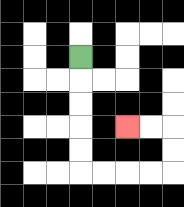{'start': '[3, 2]', 'end': '[5, 5]', 'path_directions': 'D,D,D,D,D,R,R,R,R,U,U,L,L', 'path_coordinates': '[[3, 2], [3, 3], [3, 4], [3, 5], [3, 6], [3, 7], [4, 7], [5, 7], [6, 7], [7, 7], [7, 6], [7, 5], [6, 5], [5, 5]]'}